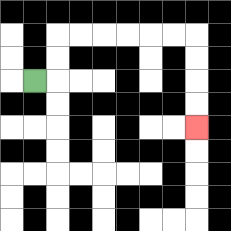{'start': '[1, 3]', 'end': '[8, 5]', 'path_directions': 'R,U,U,R,R,R,R,R,R,D,D,D,D', 'path_coordinates': '[[1, 3], [2, 3], [2, 2], [2, 1], [3, 1], [4, 1], [5, 1], [6, 1], [7, 1], [8, 1], [8, 2], [8, 3], [8, 4], [8, 5]]'}